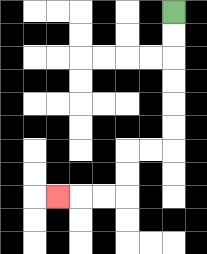{'start': '[7, 0]', 'end': '[2, 8]', 'path_directions': 'D,D,D,D,D,D,L,L,D,D,L,L,L', 'path_coordinates': '[[7, 0], [7, 1], [7, 2], [7, 3], [7, 4], [7, 5], [7, 6], [6, 6], [5, 6], [5, 7], [5, 8], [4, 8], [3, 8], [2, 8]]'}